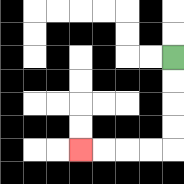{'start': '[7, 2]', 'end': '[3, 6]', 'path_directions': 'D,D,D,D,L,L,L,L', 'path_coordinates': '[[7, 2], [7, 3], [7, 4], [7, 5], [7, 6], [6, 6], [5, 6], [4, 6], [3, 6]]'}